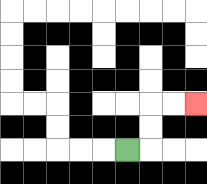{'start': '[5, 6]', 'end': '[8, 4]', 'path_directions': 'R,U,U,R,R', 'path_coordinates': '[[5, 6], [6, 6], [6, 5], [6, 4], [7, 4], [8, 4]]'}